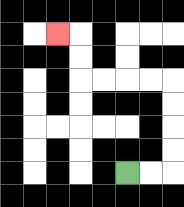{'start': '[5, 7]', 'end': '[2, 1]', 'path_directions': 'R,R,U,U,U,U,L,L,L,L,U,U,L', 'path_coordinates': '[[5, 7], [6, 7], [7, 7], [7, 6], [7, 5], [7, 4], [7, 3], [6, 3], [5, 3], [4, 3], [3, 3], [3, 2], [3, 1], [2, 1]]'}